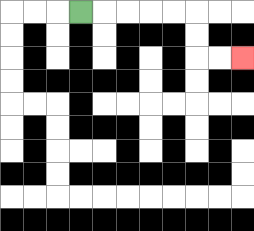{'start': '[3, 0]', 'end': '[10, 2]', 'path_directions': 'R,R,R,R,R,D,D,R,R', 'path_coordinates': '[[3, 0], [4, 0], [5, 0], [6, 0], [7, 0], [8, 0], [8, 1], [8, 2], [9, 2], [10, 2]]'}